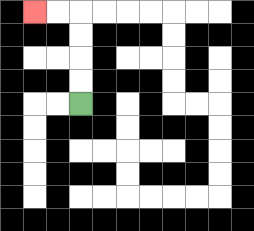{'start': '[3, 4]', 'end': '[1, 0]', 'path_directions': 'U,U,U,U,L,L', 'path_coordinates': '[[3, 4], [3, 3], [3, 2], [3, 1], [3, 0], [2, 0], [1, 0]]'}